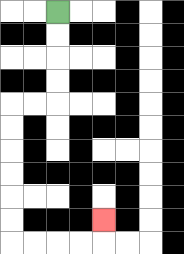{'start': '[2, 0]', 'end': '[4, 9]', 'path_directions': 'D,D,D,D,L,L,D,D,D,D,D,D,R,R,R,R,U', 'path_coordinates': '[[2, 0], [2, 1], [2, 2], [2, 3], [2, 4], [1, 4], [0, 4], [0, 5], [0, 6], [0, 7], [0, 8], [0, 9], [0, 10], [1, 10], [2, 10], [3, 10], [4, 10], [4, 9]]'}